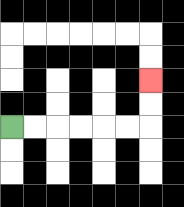{'start': '[0, 5]', 'end': '[6, 3]', 'path_directions': 'R,R,R,R,R,R,U,U', 'path_coordinates': '[[0, 5], [1, 5], [2, 5], [3, 5], [4, 5], [5, 5], [6, 5], [6, 4], [6, 3]]'}